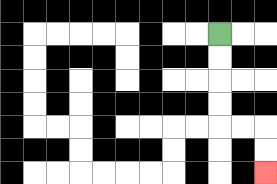{'start': '[9, 1]', 'end': '[11, 7]', 'path_directions': 'D,D,D,D,R,R,D,D', 'path_coordinates': '[[9, 1], [9, 2], [9, 3], [9, 4], [9, 5], [10, 5], [11, 5], [11, 6], [11, 7]]'}